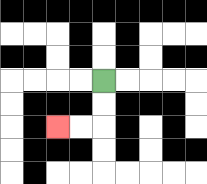{'start': '[4, 3]', 'end': '[2, 5]', 'path_directions': 'D,D,L,L', 'path_coordinates': '[[4, 3], [4, 4], [4, 5], [3, 5], [2, 5]]'}